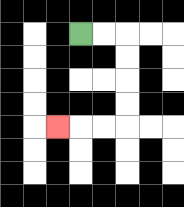{'start': '[3, 1]', 'end': '[2, 5]', 'path_directions': 'R,R,D,D,D,D,L,L,L', 'path_coordinates': '[[3, 1], [4, 1], [5, 1], [5, 2], [5, 3], [5, 4], [5, 5], [4, 5], [3, 5], [2, 5]]'}